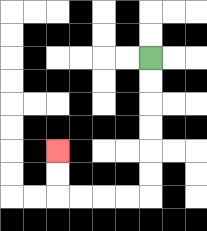{'start': '[6, 2]', 'end': '[2, 6]', 'path_directions': 'D,D,D,D,D,D,L,L,L,L,U,U', 'path_coordinates': '[[6, 2], [6, 3], [6, 4], [6, 5], [6, 6], [6, 7], [6, 8], [5, 8], [4, 8], [3, 8], [2, 8], [2, 7], [2, 6]]'}